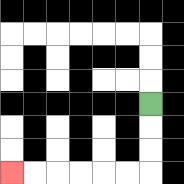{'start': '[6, 4]', 'end': '[0, 7]', 'path_directions': 'D,D,D,L,L,L,L,L,L', 'path_coordinates': '[[6, 4], [6, 5], [6, 6], [6, 7], [5, 7], [4, 7], [3, 7], [2, 7], [1, 7], [0, 7]]'}